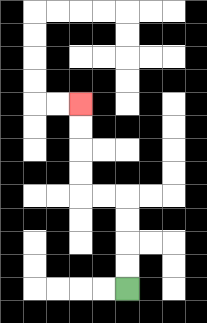{'start': '[5, 12]', 'end': '[3, 4]', 'path_directions': 'U,U,U,U,L,L,U,U,U,U', 'path_coordinates': '[[5, 12], [5, 11], [5, 10], [5, 9], [5, 8], [4, 8], [3, 8], [3, 7], [3, 6], [3, 5], [3, 4]]'}